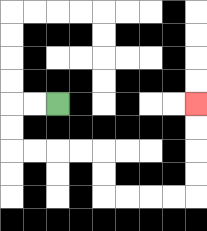{'start': '[2, 4]', 'end': '[8, 4]', 'path_directions': 'L,L,D,D,R,R,R,R,D,D,R,R,R,R,U,U,U,U', 'path_coordinates': '[[2, 4], [1, 4], [0, 4], [0, 5], [0, 6], [1, 6], [2, 6], [3, 6], [4, 6], [4, 7], [4, 8], [5, 8], [6, 8], [7, 8], [8, 8], [8, 7], [8, 6], [8, 5], [8, 4]]'}